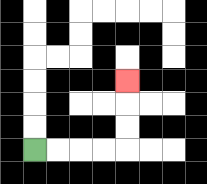{'start': '[1, 6]', 'end': '[5, 3]', 'path_directions': 'R,R,R,R,U,U,U', 'path_coordinates': '[[1, 6], [2, 6], [3, 6], [4, 6], [5, 6], [5, 5], [5, 4], [5, 3]]'}